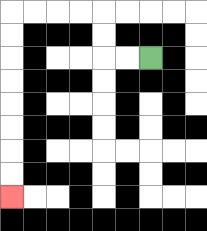{'start': '[6, 2]', 'end': '[0, 8]', 'path_directions': 'L,L,U,U,L,L,L,L,D,D,D,D,D,D,D,D', 'path_coordinates': '[[6, 2], [5, 2], [4, 2], [4, 1], [4, 0], [3, 0], [2, 0], [1, 0], [0, 0], [0, 1], [0, 2], [0, 3], [0, 4], [0, 5], [0, 6], [0, 7], [0, 8]]'}